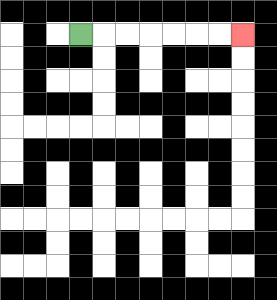{'start': '[3, 1]', 'end': '[10, 1]', 'path_directions': 'R,R,R,R,R,R,R', 'path_coordinates': '[[3, 1], [4, 1], [5, 1], [6, 1], [7, 1], [8, 1], [9, 1], [10, 1]]'}